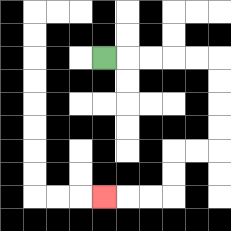{'start': '[4, 2]', 'end': '[4, 8]', 'path_directions': 'R,R,R,R,R,D,D,D,D,L,L,D,D,L,L,L', 'path_coordinates': '[[4, 2], [5, 2], [6, 2], [7, 2], [8, 2], [9, 2], [9, 3], [9, 4], [9, 5], [9, 6], [8, 6], [7, 6], [7, 7], [7, 8], [6, 8], [5, 8], [4, 8]]'}